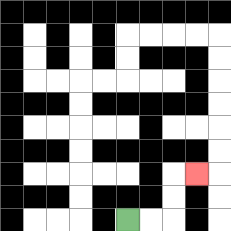{'start': '[5, 9]', 'end': '[8, 7]', 'path_directions': 'R,R,U,U,R', 'path_coordinates': '[[5, 9], [6, 9], [7, 9], [7, 8], [7, 7], [8, 7]]'}